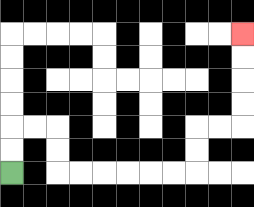{'start': '[0, 7]', 'end': '[10, 1]', 'path_directions': 'U,U,R,R,D,D,R,R,R,R,R,R,U,U,R,R,U,U,U,U', 'path_coordinates': '[[0, 7], [0, 6], [0, 5], [1, 5], [2, 5], [2, 6], [2, 7], [3, 7], [4, 7], [5, 7], [6, 7], [7, 7], [8, 7], [8, 6], [8, 5], [9, 5], [10, 5], [10, 4], [10, 3], [10, 2], [10, 1]]'}